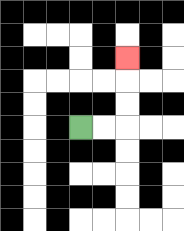{'start': '[3, 5]', 'end': '[5, 2]', 'path_directions': 'R,R,U,U,U', 'path_coordinates': '[[3, 5], [4, 5], [5, 5], [5, 4], [5, 3], [5, 2]]'}